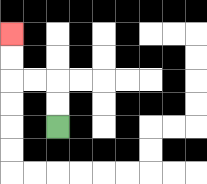{'start': '[2, 5]', 'end': '[0, 1]', 'path_directions': 'U,U,L,L,U,U', 'path_coordinates': '[[2, 5], [2, 4], [2, 3], [1, 3], [0, 3], [0, 2], [0, 1]]'}